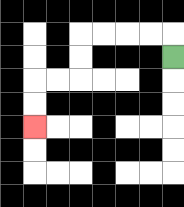{'start': '[7, 2]', 'end': '[1, 5]', 'path_directions': 'U,L,L,L,L,D,D,L,L,D,D', 'path_coordinates': '[[7, 2], [7, 1], [6, 1], [5, 1], [4, 1], [3, 1], [3, 2], [3, 3], [2, 3], [1, 3], [1, 4], [1, 5]]'}